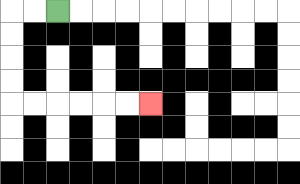{'start': '[2, 0]', 'end': '[6, 4]', 'path_directions': 'L,L,D,D,D,D,R,R,R,R,R,R', 'path_coordinates': '[[2, 0], [1, 0], [0, 0], [0, 1], [0, 2], [0, 3], [0, 4], [1, 4], [2, 4], [3, 4], [4, 4], [5, 4], [6, 4]]'}